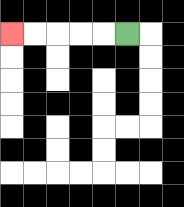{'start': '[5, 1]', 'end': '[0, 1]', 'path_directions': 'L,L,L,L,L', 'path_coordinates': '[[5, 1], [4, 1], [3, 1], [2, 1], [1, 1], [0, 1]]'}